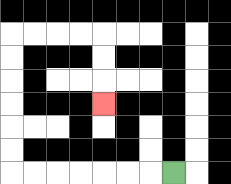{'start': '[7, 7]', 'end': '[4, 4]', 'path_directions': 'L,L,L,L,L,L,L,U,U,U,U,U,U,R,R,R,R,D,D,D', 'path_coordinates': '[[7, 7], [6, 7], [5, 7], [4, 7], [3, 7], [2, 7], [1, 7], [0, 7], [0, 6], [0, 5], [0, 4], [0, 3], [0, 2], [0, 1], [1, 1], [2, 1], [3, 1], [4, 1], [4, 2], [4, 3], [4, 4]]'}